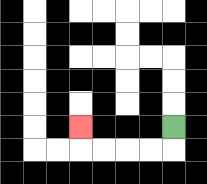{'start': '[7, 5]', 'end': '[3, 5]', 'path_directions': 'D,L,L,L,L,U', 'path_coordinates': '[[7, 5], [7, 6], [6, 6], [5, 6], [4, 6], [3, 6], [3, 5]]'}